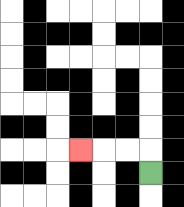{'start': '[6, 7]', 'end': '[3, 6]', 'path_directions': 'U,L,L,L', 'path_coordinates': '[[6, 7], [6, 6], [5, 6], [4, 6], [3, 6]]'}